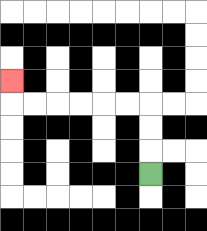{'start': '[6, 7]', 'end': '[0, 3]', 'path_directions': 'U,U,U,L,L,L,L,L,L,U', 'path_coordinates': '[[6, 7], [6, 6], [6, 5], [6, 4], [5, 4], [4, 4], [3, 4], [2, 4], [1, 4], [0, 4], [0, 3]]'}